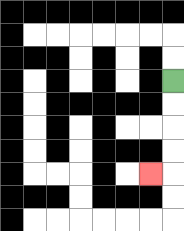{'start': '[7, 3]', 'end': '[6, 7]', 'path_directions': 'D,D,D,D,L', 'path_coordinates': '[[7, 3], [7, 4], [7, 5], [7, 6], [7, 7], [6, 7]]'}